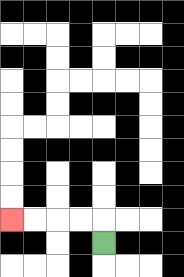{'start': '[4, 10]', 'end': '[0, 9]', 'path_directions': 'U,L,L,L,L', 'path_coordinates': '[[4, 10], [4, 9], [3, 9], [2, 9], [1, 9], [0, 9]]'}